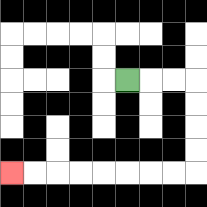{'start': '[5, 3]', 'end': '[0, 7]', 'path_directions': 'R,R,R,D,D,D,D,L,L,L,L,L,L,L,L', 'path_coordinates': '[[5, 3], [6, 3], [7, 3], [8, 3], [8, 4], [8, 5], [8, 6], [8, 7], [7, 7], [6, 7], [5, 7], [4, 7], [3, 7], [2, 7], [1, 7], [0, 7]]'}